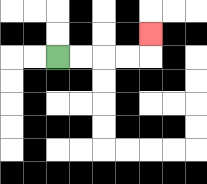{'start': '[2, 2]', 'end': '[6, 1]', 'path_directions': 'R,R,R,R,U', 'path_coordinates': '[[2, 2], [3, 2], [4, 2], [5, 2], [6, 2], [6, 1]]'}